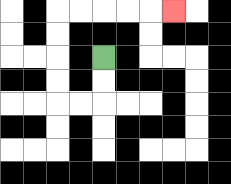{'start': '[4, 2]', 'end': '[7, 0]', 'path_directions': 'D,D,L,L,U,U,U,U,R,R,R,R,R', 'path_coordinates': '[[4, 2], [4, 3], [4, 4], [3, 4], [2, 4], [2, 3], [2, 2], [2, 1], [2, 0], [3, 0], [4, 0], [5, 0], [6, 0], [7, 0]]'}